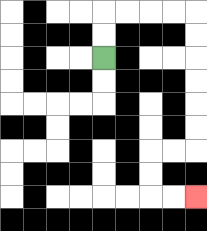{'start': '[4, 2]', 'end': '[8, 8]', 'path_directions': 'U,U,R,R,R,R,D,D,D,D,D,D,L,L,D,D,R,R', 'path_coordinates': '[[4, 2], [4, 1], [4, 0], [5, 0], [6, 0], [7, 0], [8, 0], [8, 1], [8, 2], [8, 3], [8, 4], [8, 5], [8, 6], [7, 6], [6, 6], [6, 7], [6, 8], [7, 8], [8, 8]]'}